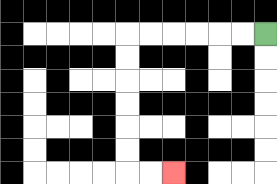{'start': '[11, 1]', 'end': '[7, 7]', 'path_directions': 'L,L,L,L,L,L,D,D,D,D,D,D,R,R', 'path_coordinates': '[[11, 1], [10, 1], [9, 1], [8, 1], [7, 1], [6, 1], [5, 1], [5, 2], [5, 3], [5, 4], [5, 5], [5, 6], [5, 7], [6, 7], [7, 7]]'}